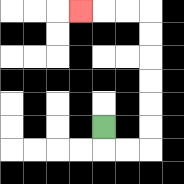{'start': '[4, 5]', 'end': '[3, 0]', 'path_directions': 'D,R,R,U,U,U,U,U,U,L,L,L', 'path_coordinates': '[[4, 5], [4, 6], [5, 6], [6, 6], [6, 5], [6, 4], [6, 3], [6, 2], [6, 1], [6, 0], [5, 0], [4, 0], [3, 0]]'}